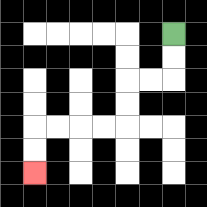{'start': '[7, 1]', 'end': '[1, 7]', 'path_directions': 'D,D,L,L,D,D,L,L,L,L,D,D', 'path_coordinates': '[[7, 1], [7, 2], [7, 3], [6, 3], [5, 3], [5, 4], [5, 5], [4, 5], [3, 5], [2, 5], [1, 5], [1, 6], [1, 7]]'}